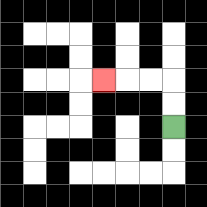{'start': '[7, 5]', 'end': '[4, 3]', 'path_directions': 'U,U,L,L,L', 'path_coordinates': '[[7, 5], [7, 4], [7, 3], [6, 3], [5, 3], [4, 3]]'}